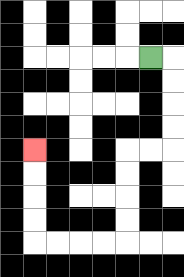{'start': '[6, 2]', 'end': '[1, 6]', 'path_directions': 'R,D,D,D,D,L,L,D,D,D,D,L,L,L,L,U,U,U,U', 'path_coordinates': '[[6, 2], [7, 2], [7, 3], [7, 4], [7, 5], [7, 6], [6, 6], [5, 6], [5, 7], [5, 8], [5, 9], [5, 10], [4, 10], [3, 10], [2, 10], [1, 10], [1, 9], [1, 8], [1, 7], [1, 6]]'}